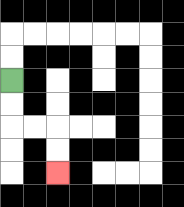{'start': '[0, 3]', 'end': '[2, 7]', 'path_directions': 'D,D,R,R,D,D', 'path_coordinates': '[[0, 3], [0, 4], [0, 5], [1, 5], [2, 5], [2, 6], [2, 7]]'}